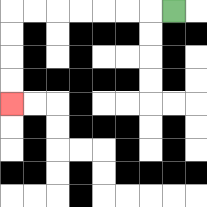{'start': '[7, 0]', 'end': '[0, 4]', 'path_directions': 'L,L,L,L,L,L,L,D,D,D,D', 'path_coordinates': '[[7, 0], [6, 0], [5, 0], [4, 0], [3, 0], [2, 0], [1, 0], [0, 0], [0, 1], [0, 2], [0, 3], [0, 4]]'}